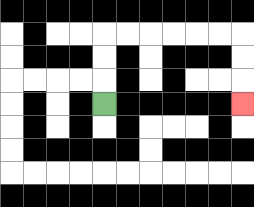{'start': '[4, 4]', 'end': '[10, 4]', 'path_directions': 'U,U,U,R,R,R,R,R,R,D,D,D', 'path_coordinates': '[[4, 4], [4, 3], [4, 2], [4, 1], [5, 1], [6, 1], [7, 1], [8, 1], [9, 1], [10, 1], [10, 2], [10, 3], [10, 4]]'}